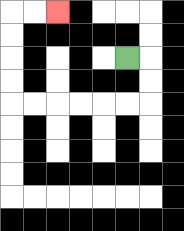{'start': '[5, 2]', 'end': '[2, 0]', 'path_directions': 'R,D,D,L,L,L,L,L,L,U,U,U,U,R,R', 'path_coordinates': '[[5, 2], [6, 2], [6, 3], [6, 4], [5, 4], [4, 4], [3, 4], [2, 4], [1, 4], [0, 4], [0, 3], [0, 2], [0, 1], [0, 0], [1, 0], [2, 0]]'}